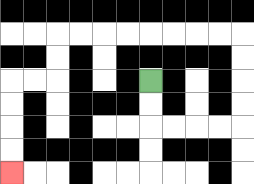{'start': '[6, 3]', 'end': '[0, 7]', 'path_directions': 'D,D,R,R,R,R,U,U,U,U,L,L,L,L,L,L,L,L,D,D,L,L,D,D,D,D', 'path_coordinates': '[[6, 3], [6, 4], [6, 5], [7, 5], [8, 5], [9, 5], [10, 5], [10, 4], [10, 3], [10, 2], [10, 1], [9, 1], [8, 1], [7, 1], [6, 1], [5, 1], [4, 1], [3, 1], [2, 1], [2, 2], [2, 3], [1, 3], [0, 3], [0, 4], [0, 5], [0, 6], [0, 7]]'}